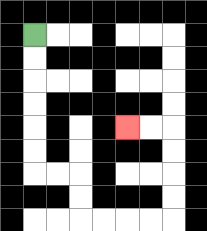{'start': '[1, 1]', 'end': '[5, 5]', 'path_directions': 'D,D,D,D,D,D,R,R,D,D,R,R,R,R,U,U,U,U,L,L', 'path_coordinates': '[[1, 1], [1, 2], [1, 3], [1, 4], [1, 5], [1, 6], [1, 7], [2, 7], [3, 7], [3, 8], [3, 9], [4, 9], [5, 9], [6, 9], [7, 9], [7, 8], [7, 7], [7, 6], [7, 5], [6, 5], [5, 5]]'}